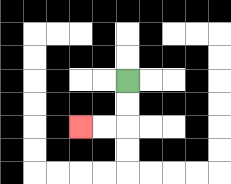{'start': '[5, 3]', 'end': '[3, 5]', 'path_directions': 'D,D,L,L', 'path_coordinates': '[[5, 3], [5, 4], [5, 5], [4, 5], [3, 5]]'}